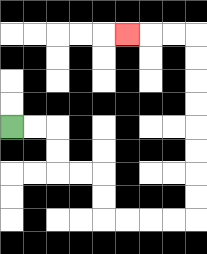{'start': '[0, 5]', 'end': '[5, 1]', 'path_directions': 'R,R,D,D,R,R,D,D,R,R,R,R,U,U,U,U,U,U,U,U,L,L,L', 'path_coordinates': '[[0, 5], [1, 5], [2, 5], [2, 6], [2, 7], [3, 7], [4, 7], [4, 8], [4, 9], [5, 9], [6, 9], [7, 9], [8, 9], [8, 8], [8, 7], [8, 6], [8, 5], [8, 4], [8, 3], [8, 2], [8, 1], [7, 1], [6, 1], [5, 1]]'}